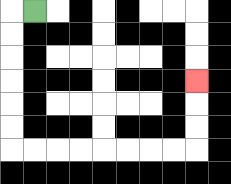{'start': '[1, 0]', 'end': '[8, 3]', 'path_directions': 'L,D,D,D,D,D,D,R,R,R,R,R,R,R,R,U,U,U', 'path_coordinates': '[[1, 0], [0, 0], [0, 1], [0, 2], [0, 3], [0, 4], [0, 5], [0, 6], [1, 6], [2, 6], [3, 6], [4, 6], [5, 6], [6, 6], [7, 6], [8, 6], [8, 5], [8, 4], [8, 3]]'}